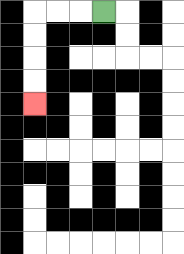{'start': '[4, 0]', 'end': '[1, 4]', 'path_directions': 'L,L,L,D,D,D,D', 'path_coordinates': '[[4, 0], [3, 0], [2, 0], [1, 0], [1, 1], [1, 2], [1, 3], [1, 4]]'}